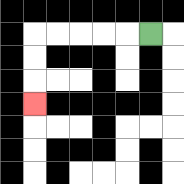{'start': '[6, 1]', 'end': '[1, 4]', 'path_directions': 'L,L,L,L,L,D,D,D', 'path_coordinates': '[[6, 1], [5, 1], [4, 1], [3, 1], [2, 1], [1, 1], [1, 2], [1, 3], [1, 4]]'}